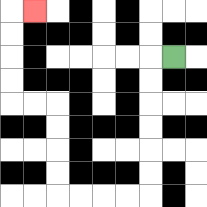{'start': '[7, 2]', 'end': '[1, 0]', 'path_directions': 'L,D,D,D,D,D,D,L,L,L,L,U,U,U,U,L,L,U,U,U,U,R', 'path_coordinates': '[[7, 2], [6, 2], [6, 3], [6, 4], [6, 5], [6, 6], [6, 7], [6, 8], [5, 8], [4, 8], [3, 8], [2, 8], [2, 7], [2, 6], [2, 5], [2, 4], [1, 4], [0, 4], [0, 3], [0, 2], [0, 1], [0, 0], [1, 0]]'}